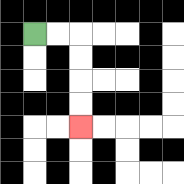{'start': '[1, 1]', 'end': '[3, 5]', 'path_directions': 'R,R,D,D,D,D', 'path_coordinates': '[[1, 1], [2, 1], [3, 1], [3, 2], [3, 3], [3, 4], [3, 5]]'}